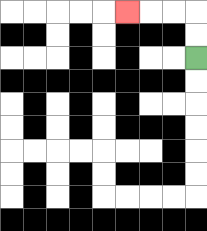{'start': '[8, 2]', 'end': '[5, 0]', 'path_directions': 'U,U,L,L,L', 'path_coordinates': '[[8, 2], [8, 1], [8, 0], [7, 0], [6, 0], [5, 0]]'}